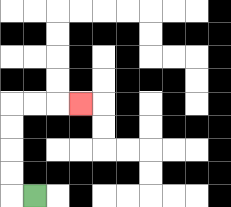{'start': '[1, 8]', 'end': '[3, 4]', 'path_directions': 'L,U,U,U,U,R,R,R', 'path_coordinates': '[[1, 8], [0, 8], [0, 7], [0, 6], [0, 5], [0, 4], [1, 4], [2, 4], [3, 4]]'}